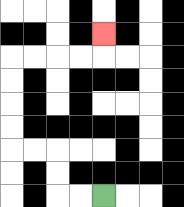{'start': '[4, 8]', 'end': '[4, 1]', 'path_directions': 'L,L,U,U,L,L,U,U,U,U,R,R,R,R,U', 'path_coordinates': '[[4, 8], [3, 8], [2, 8], [2, 7], [2, 6], [1, 6], [0, 6], [0, 5], [0, 4], [0, 3], [0, 2], [1, 2], [2, 2], [3, 2], [4, 2], [4, 1]]'}